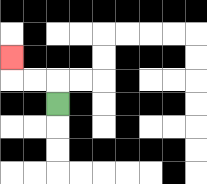{'start': '[2, 4]', 'end': '[0, 2]', 'path_directions': 'U,L,L,U', 'path_coordinates': '[[2, 4], [2, 3], [1, 3], [0, 3], [0, 2]]'}